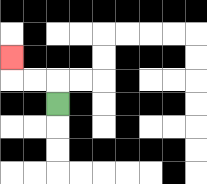{'start': '[2, 4]', 'end': '[0, 2]', 'path_directions': 'U,L,L,U', 'path_coordinates': '[[2, 4], [2, 3], [1, 3], [0, 3], [0, 2]]'}